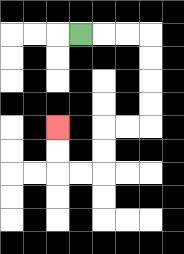{'start': '[3, 1]', 'end': '[2, 5]', 'path_directions': 'R,R,R,D,D,D,D,L,L,D,D,L,L,U,U', 'path_coordinates': '[[3, 1], [4, 1], [5, 1], [6, 1], [6, 2], [6, 3], [6, 4], [6, 5], [5, 5], [4, 5], [4, 6], [4, 7], [3, 7], [2, 7], [2, 6], [2, 5]]'}